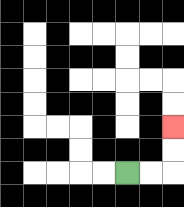{'start': '[5, 7]', 'end': '[7, 5]', 'path_directions': 'R,R,U,U', 'path_coordinates': '[[5, 7], [6, 7], [7, 7], [7, 6], [7, 5]]'}